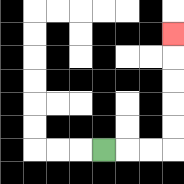{'start': '[4, 6]', 'end': '[7, 1]', 'path_directions': 'R,R,R,U,U,U,U,U', 'path_coordinates': '[[4, 6], [5, 6], [6, 6], [7, 6], [7, 5], [7, 4], [7, 3], [7, 2], [7, 1]]'}